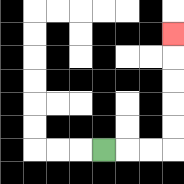{'start': '[4, 6]', 'end': '[7, 1]', 'path_directions': 'R,R,R,U,U,U,U,U', 'path_coordinates': '[[4, 6], [5, 6], [6, 6], [7, 6], [7, 5], [7, 4], [7, 3], [7, 2], [7, 1]]'}